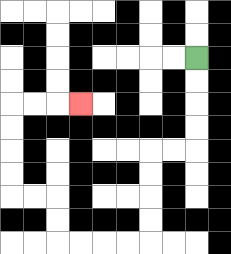{'start': '[8, 2]', 'end': '[3, 4]', 'path_directions': 'D,D,D,D,L,L,D,D,D,D,L,L,L,L,U,U,L,L,U,U,U,U,R,R,R', 'path_coordinates': '[[8, 2], [8, 3], [8, 4], [8, 5], [8, 6], [7, 6], [6, 6], [6, 7], [6, 8], [6, 9], [6, 10], [5, 10], [4, 10], [3, 10], [2, 10], [2, 9], [2, 8], [1, 8], [0, 8], [0, 7], [0, 6], [0, 5], [0, 4], [1, 4], [2, 4], [3, 4]]'}